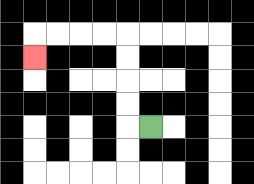{'start': '[6, 5]', 'end': '[1, 2]', 'path_directions': 'L,U,U,U,U,L,L,L,L,D', 'path_coordinates': '[[6, 5], [5, 5], [5, 4], [5, 3], [5, 2], [5, 1], [4, 1], [3, 1], [2, 1], [1, 1], [1, 2]]'}